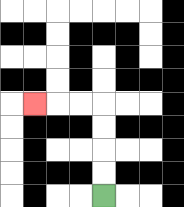{'start': '[4, 8]', 'end': '[1, 4]', 'path_directions': 'U,U,U,U,L,L,L', 'path_coordinates': '[[4, 8], [4, 7], [4, 6], [4, 5], [4, 4], [3, 4], [2, 4], [1, 4]]'}